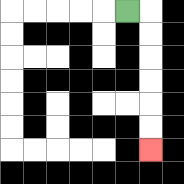{'start': '[5, 0]', 'end': '[6, 6]', 'path_directions': 'R,D,D,D,D,D,D', 'path_coordinates': '[[5, 0], [6, 0], [6, 1], [6, 2], [6, 3], [6, 4], [6, 5], [6, 6]]'}